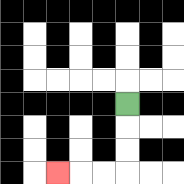{'start': '[5, 4]', 'end': '[2, 7]', 'path_directions': 'D,D,D,L,L,L', 'path_coordinates': '[[5, 4], [5, 5], [5, 6], [5, 7], [4, 7], [3, 7], [2, 7]]'}